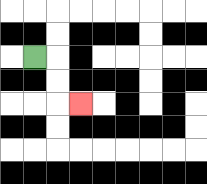{'start': '[1, 2]', 'end': '[3, 4]', 'path_directions': 'R,D,D,R', 'path_coordinates': '[[1, 2], [2, 2], [2, 3], [2, 4], [3, 4]]'}